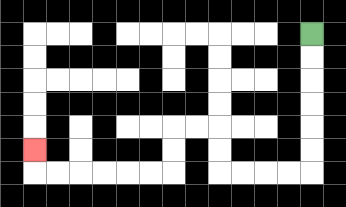{'start': '[13, 1]', 'end': '[1, 6]', 'path_directions': 'D,D,D,D,D,D,L,L,L,L,U,U,L,L,D,D,L,L,L,L,L,L,U', 'path_coordinates': '[[13, 1], [13, 2], [13, 3], [13, 4], [13, 5], [13, 6], [13, 7], [12, 7], [11, 7], [10, 7], [9, 7], [9, 6], [9, 5], [8, 5], [7, 5], [7, 6], [7, 7], [6, 7], [5, 7], [4, 7], [3, 7], [2, 7], [1, 7], [1, 6]]'}